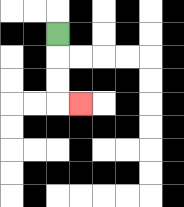{'start': '[2, 1]', 'end': '[3, 4]', 'path_directions': 'D,D,D,R', 'path_coordinates': '[[2, 1], [2, 2], [2, 3], [2, 4], [3, 4]]'}